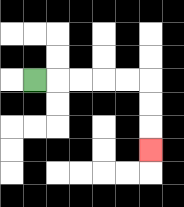{'start': '[1, 3]', 'end': '[6, 6]', 'path_directions': 'R,R,R,R,R,D,D,D', 'path_coordinates': '[[1, 3], [2, 3], [3, 3], [4, 3], [5, 3], [6, 3], [6, 4], [6, 5], [6, 6]]'}